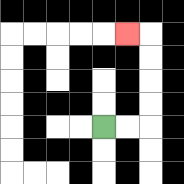{'start': '[4, 5]', 'end': '[5, 1]', 'path_directions': 'R,R,U,U,U,U,L', 'path_coordinates': '[[4, 5], [5, 5], [6, 5], [6, 4], [6, 3], [6, 2], [6, 1], [5, 1]]'}